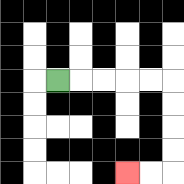{'start': '[2, 3]', 'end': '[5, 7]', 'path_directions': 'R,R,R,R,R,D,D,D,D,L,L', 'path_coordinates': '[[2, 3], [3, 3], [4, 3], [5, 3], [6, 3], [7, 3], [7, 4], [7, 5], [7, 6], [7, 7], [6, 7], [5, 7]]'}